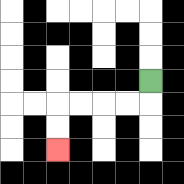{'start': '[6, 3]', 'end': '[2, 6]', 'path_directions': 'D,L,L,L,L,D,D', 'path_coordinates': '[[6, 3], [6, 4], [5, 4], [4, 4], [3, 4], [2, 4], [2, 5], [2, 6]]'}